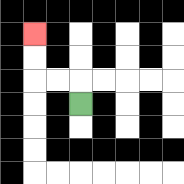{'start': '[3, 4]', 'end': '[1, 1]', 'path_directions': 'U,L,L,U,U', 'path_coordinates': '[[3, 4], [3, 3], [2, 3], [1, 3], [1, 2], [1, 1]]'}